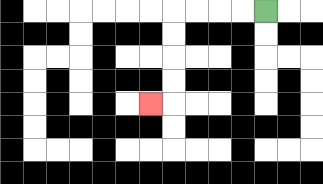{'start': '[11, 0]', 'end': '[6, 4]', 'path_directions': 'L,L,L,L,D,D,D,D,L', 'path_coordinates': '[[11, 0], [10, 0], [9, 0], [8, 0], [7, 0], [7, 1], [7, 2], [7, 3], [7, 4], [6, 4]]'}